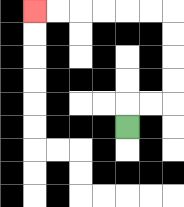{'start': '[5, 5]', 'end': '[1, 0]', 'path_directions': 'U,R,R,U,U,U,U,L,L,L,L,L,L', 'path_coordinates': '[[5, 5], [5, 4], [6, 4], [7, 4], [7, 3], [7, 2], [7, 1], [7, 0], [6, 0], [5, 0], [4, 0], [3, 0], [2, 0], [1, 0]]'}